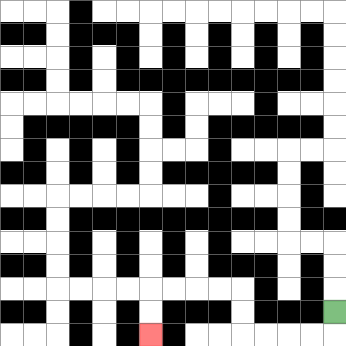{'start': '[14, 13]', 'end': '[6, 14]', 'path_directions': 'D,L,L,L,L,U,U,L,L,L,L,D,D', 'path_coordinates': '[[14, 13], [14, 14], [13, 14], [12, 14], [11, 14], [10, 14], [10, 13], [10, 12], [9, 12], [8, 12], [7, 12], [6, 12], [6, 13], [6, 14]]'}